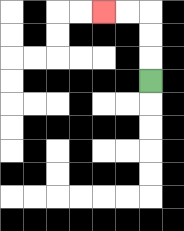{'start': '[6, 3]', 'end': '[4, 0]', 'path_directions': 'U,U,U,L,L', 'path_coordinates': '[[6, 3], [6, 2], [6, 1], [6, 0], [5, 0], [4, 0]]'}